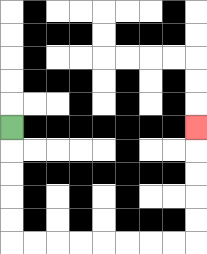{'start': '[0, 5]', 'end': '[8, 5]', 'path_directions': 'D,D,D,D,D,R,R,R,R,R,R,R,R,U,U,U,U,U', 'path_coordinates': '[[0, 5], [0, 6], [0, 7], [0, 8], [0, 9], [0, 10], [1, 10], [2, 10], [3, 10], [4, 10], [5, 10], [6, 10], [7, 10], [8, 10], [8, 9], [8, 8], [8, 7], [8, 6], [8, 5]]'}